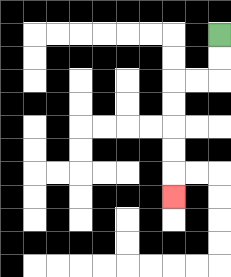{'start': '[9, 1]', 'end': '[7, 8]', 'path_directions': 'D,D,L,L,D,D,D,D,D', 'path_coordinates': '[[9, 1], [9, 2], [9, 3], [8, 3], [7, 3], [7, 4], [7, 5], [7, 6], [7, 7], [7, 8]]'}